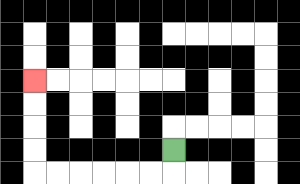{'start': '[7, 6]', 'end': '[1, 3]', 'path_directions': 'D,L,L,L,L,L,L,U,U,U,U', 'path_coordinates': '[[7, 6], [7, 7], [6, 7], [5, 7], [4, 7], [3, 7], [2, 7], [1, 7], [1, 6], [1, 5], [1, 4], [1, 3]]'}